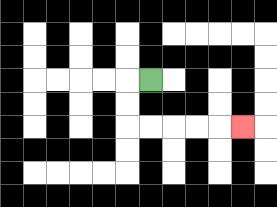{'start': '[6, 3]', 'end': '[10, 5]', 'path_directions': 'L,D,D,R,R,R,R,R', 'path_coordinates': '[[6, 3], [5, 3], [5, 4], [5, 5], [6, 5], [7, 5], [8, 5], [9, 5], [10, 5]]'}